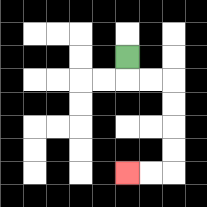{'start': '[5, 2]', 'end': '[5, 7]', 'path_directions': 'D,R,R,D,D,D,D,L,L', 'path_coordinates': '[[5, 2], [5, 3], [6, 3], [7, 3], [7, 4], [7, 5], [7, 6], [7, 7], [6, 7], [5, 7]]'}